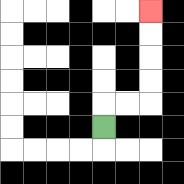{'start': '[4, 5]', 'end': '[6, 0]', 'path_directions': 'U,R,R,U,U,U,U', 'path_coordinates': '[[4, 5], [4, 4], [5, 4], [6, 4], [6, 3], [6, 2], [6, 1], [6, 0]]'}